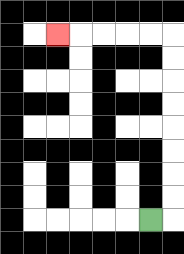{'start': '[6, 9]', 'end': '[2, 1]', 'path_directions': 'R,U,U,U,U,U,U,U,U,L,L,L,L,L', 'path_coordinates': '[[6, 9], [7, 9], [7, 8], [7, 7], [7, 6], [7, 5], [7, 4], [7, 3], [7, 2], [7, 1], [6, 1], [5, 1], [4, 1], [3, 1], [2, 1]]'}